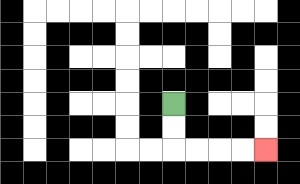{'start': '[7, 4]', 'end': '[11, 6]', 'path_directions': 'D,D,R,R,R,R', 'path_coordinates': '[[7, 4], [7, 5], [7, 6], [8, 6], [9, 6], [10, 6], [11, 6]]'}